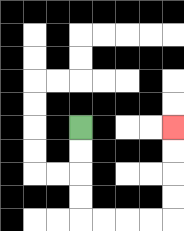{'start': '[3, 5]', 'end': '[7, 5]', 'path_directions': 'D,D,D,D,R,R,R,R,U,U,U,U', 'path_coordinates': '[[3, 5], [3, 6], [3, 7], [3, 8], [3, 9], [4, 9], [5, 9], [6, 9], [7, 9], [7, 8], [7, 7], [7, 6], [7, 5]]'}